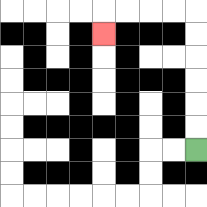{'start': '[8, 6]', 'end': '[4, 1]', 'path_directions': 'U,U,U,U,U,U,L,L,L,L,D', 'path_coordinates': '[[8, 6], [8, 5], [8, 4], [8, 3], [8, 2], [8, 1], [8, 0], [7, 0], [6, 0], [5, 0], [4, 0], [4, 1]]'}